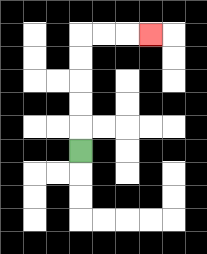{'start': '[3, 6]', 'end': '[6, 1]', 'path_directions': 'U,U,U,U,U,R,R,R', 'path_coordinates': '[[3, 6], [3, 5], [3, 4], [3, 3], [3, 2], [3, 1], [4, 1], [5, 1], [6, 1]]'}